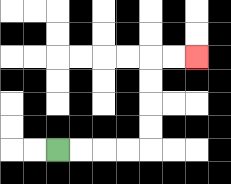{'start': '[2, 6]', 'end': '[8, 2]', 'path_directions': 'R,R,R,R,U,U,U,U,R,R', 'path_coordinates': '[[2, 6], [3, 6], [4, 6], [5, 6], [6, 6], [6, 5], [6, 4], [6, 3], [6, 2], [7, 2], [8, 2]]'}